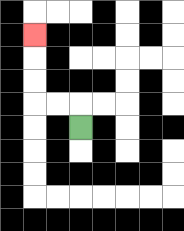{'start': '[3, 5]', 'end': '[1, 1]', 'path_directions': 'U,L,L,U,U,U', 'path_coordinates': '[[3, 5], [3, 4], [2, 4], [1, 4], [1, 3], [1, 2], [1, 1]]'}